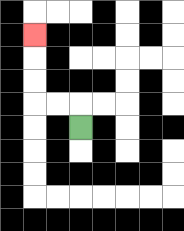{'start': '[3, 5]', 'end': '[1, 1]', 'path_directions': 'U,L,L,U,U,U', 'path_coordinates': '[[3, 5], [3, 4], [2, 4], [1, 4], [1, 3], [1, 2], [1, 1]]'}